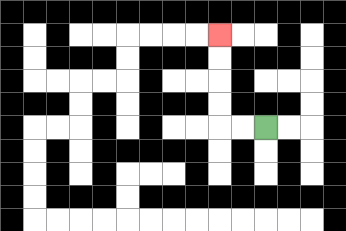{'start': '[11, 5]', 'end': '[9, 1]', 'path_directions': 'L,L,U,U,U,U', 'path_coordinates': '[[11, 5], [10, 5], [9, 5], [9, 4], [9, 3], [9, 2], [9, 1]]'}